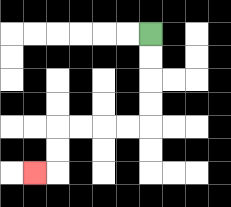{'start': '[6, 1]', 'end': '[1, 7]', 'path_directions': 'D,D,D,D,L,L,L,L,D,D,L', 'path_coordinates': '[[6, 1], [6, 2], [6, 3], [6, 4], [6, 5], [5, 5], [4, 5], [3, 5], [2, 5], [2, 6], [2, 7], [1, 7]]'}